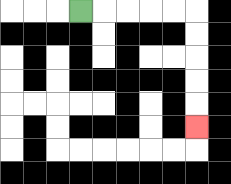{'start': '[3, 0]', 'end': '[8, 5]', 'path_directions': 'R,R,R,R,R,D,D,D,D,D', 'path_coordinates': '[[3, 0], [4, 0], [5, 0], [6, 0], [7, 0], [8, 0], [8, 1], [8, 2], [8, 3], [8, 4], [8, 5]]'}